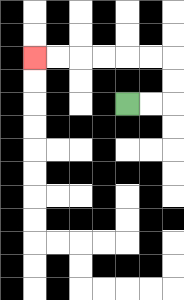{'start': '[5, 4]', 'end': '[1, 2]', 'path_directions': 'R,R,U,U,L,L,L,L,L,L', 'path_coordinates': '[[5, 4], [6, 4], [7, 4], [7, 3], [7, 2], [6, 2], [5, 2], [4, 2], [3, 2], [2, 2], [1, 2]]'}